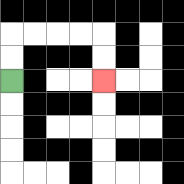{'start': '[0, 3]', 'end': '[4, 3]', 'path_directions': 'U,U,R,R,R,R,D,D', 'path_coordinates': '[[0, 3], [0, 2], [0, 1], [1, 1], [2, 1], [3, 1], [4, 1], [4, 2], [4, 3]]'}